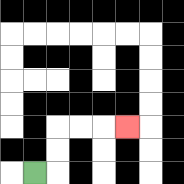{'start': '[1, 7]', 'end': '[5, 5]', 'path_directions': 'R,U,U,R,R,R', 'path_coordinates': '[[1, 7], [2, 7], [2, 6], [2, 5], [3, 5], [4, 5], [5, 5]]'}